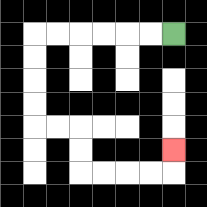{'start': '[7, 1]', 'end': '[7, 6]', 'path_directions': 'L,L,L,L,L,L,D,D,D,D,R,R,D,D,R,R,R,R,U', 'path_coordinates': '[[7, 1], [6, 1], [5, 1], [4, 1], [3, 1], [2, 1], [1, 1], [1, 2], [1, 3], [1, 4], [1, 5], [2, 5], [3, 5], [3, 6], [3, 7], [4, 7], [5, 7], [6, 7], [7, 7], [7, 6]]'}